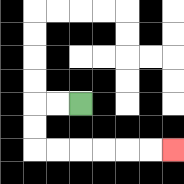{'start': '[3, 4]', 'end': '[7, 6]', 'path_directions': 'L,L,D,D,R,R,R,R,R,R', 'path_coordinates': '[[3, 4], [2, 4], [1, 4], [1, 5], [1, 6], [2, 6], [3, 6], [4, 6], [5, 6], [6, 6], [7, 6]]'}